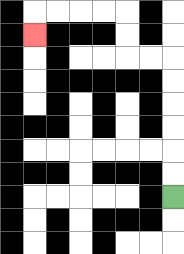{'start': '[7, 8]', 'end': '[1, 1]', 'path_directions': 'U,U,U,U,U,U,L,L,U,U,L,L,L,L,D', 'path_coordinates': '[[7, 8], [7, 7], [7, 6], [7, 5], [7, 4], [7, 3], [7, 2], [6, 2], [5, 2], [5, 1], [5, 0], [4, 0], [3, 0], [2, 0], [1, 0], [1, 1]]'}